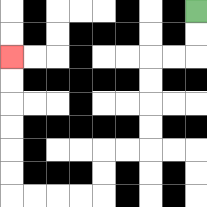{'start': '[8, 0]', 'end': '[0, 2]', 'path_directions': 'D,D,L,L,D,D,D,D,L,L,D,D,L,L,L,L,U,U,U,U,U,U', 'path_coordinates': '[[8, 0], [8, 1], [8, 2], [7, 2], [6, 2], [6, 3], [6, 4], [6, 5], [6, 6], [5, 6], [4, 6], [4, 7], [4, 8], [3, 8], [2, 8], [1, 8], [0, 8], [0, 7], [0, 6], [0, 5], [0, 4], [0, 3], [0, 2]]'}